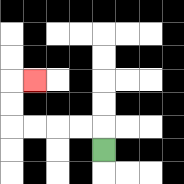{'start': '[4, 6]', 'end': '[1, 3]', 'path_directions': 'U,L,L,L,L,U,U,R', 'path_coordinates': '[[4, 6], [4, 5], [3, 5], [2, 5], [1, 5], [0, 5], [0, 4], [0, 3], [1, 3]]'}